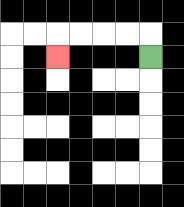{'start': '[6, 2]', 'end': '[2, 2]', 'path_directions': 'U,L,L,L,L,D', 'path_coordinates': '[[6, 2], [6, 1], [5, 1], [4, 1], [3, 1], [2, 1], [2, 2]]'}